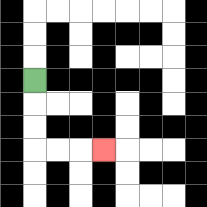{'start': '[1, 3]', 'end': '[4, 6]', 'path_directions': 'D,D,D,R,R,R', 'path_coordinates': '[[1, 3], [1, 4], [1, 5], [1, 6], [2, 6], [3, 6], [4, 6]]'}